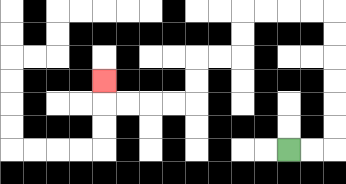{'start': '[12, 6]', 'end': '[4, 3]', 'path_directions': 'R,R,U,U,U,U,U,U,L,L,L,L,D,D,L,L,D,D,L,L,L,L,U', 'path_coordinates': '[[12, 6], [13, 6], [14, 6], [14, 5], [14, 4], [14, 3], [14, 2], [14, 1], [14, 0], [13, 0], [12, 0], [11, 0], [10, 0], [10, 1], [10, 2], [9, 2], [8, 2], [8, 3], [8, 4], [7, 4], [6, 4], [5, 4], [4, 4], [4, 3]]'}